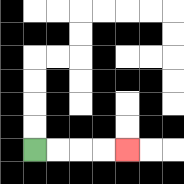{'start': '[1, 6]', 'end': '[5, 6]', 'path_directions': 'R,R,R,R', 'path_coordinates': '[[1, 6], [2, 6], [3, 6], [4, 6], [5, 6]]'}